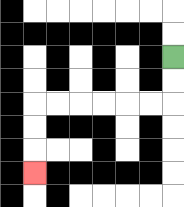{'start': '[7, 2]', 'end': '[1, 7]', 'path_directions': 'D,D,L,L,L,L,L,L,D,D,D', 'path_coordinates': '[[7, 2], [7, 3], [7, 4], [6, 4], [5, 4], [4, 4], [3, 4], [2, 4], [1, 4], [1, 5], [1, 6], [1, 7]]'}